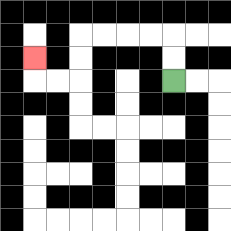{'start': '[7, 3]', 'end': '[1, 2]', 'path_directions': 'U,U,L,L,L,L,D,D,L,L,U', 'path_coordinates': '[[7, 3], [7, 2], [7, 1], [6, 1], [5, 1], [4, 1], [3, 1], [3, 2], [3, 3], [2, 3], [1, 3], [1, 2]]'}